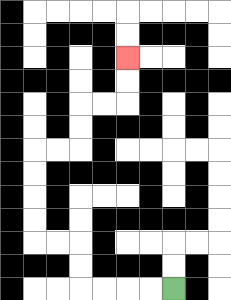{'start': '[7, 12]', 'end': '[5, 2]', 'path_directions': 'L,L,L,L,U,U,L,L,U,U,U,U,R,R,U,U,R,R,U,U', 'path_coordinates': '[[7, 12], [6, 12], [5, 12], [4, 12], [3, 12], [3, 11], [3, 10], [2, 10], [1, 10], [1, 9], [1, 8], [1, 7], [1, 6], [2, 6], [3, 6], [3, 5], [3, 4], [4, 4], [5, 4], [5, 3], [5, 2]]'}